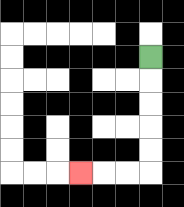{'start': '[6, 2]', 'end': '[3, 7]', 'path_directions': 'D,D,D,D,D,L,L,L', 'path_coordinates': '[[6, 2], [6, 3], [6, 4], [6, 5], [6, 6], [6, 7], [5, 7], [4, 7], [3, 7]]'}